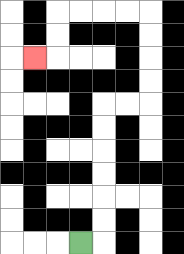{'start': '[3, 10]', 'end': '[1, 2]', 'path_directions': 'R,U,U,U,U,U,U,R,R,U,U,U,U,L,L,L,L,D,D,L', 'path_coordinates': '[[3, 10], [4, 10], [4, 9], [4, 8], [4, 7], [4, 6], [4, 5], [4, 4], [5, 4], [6, 4], [6, 3], [6, 2], [6, 1], [6, 0], [5, 0], [4, 0], [3, 0], [2, 0], [2, 1], [2, 2], [1, 2]]'}